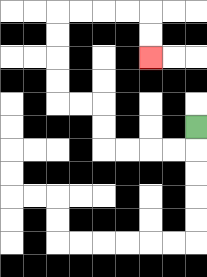{'start': '[8, 5]', 'end': '[6, 2]', 'path_directions': 'D,L,L,L,L,U,U,L,L,U,U,U,U,R,R,R,R,D,D', 'path_coordinates': '[[8, 5], [8, 6], [7, 6], [6, 6], [5, 6], [4, 6], [4, 5], [4, 4], [3, 4], [2, 4], [2, 3], [2, 2], [2, 1], [2, 0], [3, 0], [4, 0], [5, 0], [6, 0], [6, 1], [6, 2]]'}